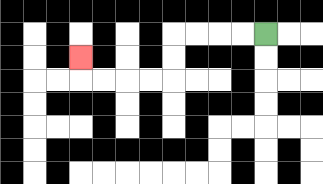{'start': '[11, 1]', 'end': '[3, 2]', 'path_directions': 'L,L,L,L,D,D,L,L,L,L,U', 'path_coordinates': '[[11, 1], [10, 1], [9, 1], [8, 1], [7, 1], [7, 2], [7, 3], [6, 3], [5, 3], [4, 3], [3, 3], [3, 2]]'}